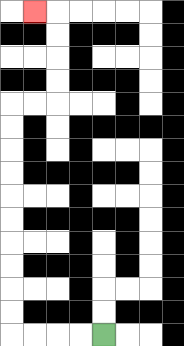{'start': '[4, 14]', 'end': '[1, 0]', 'path_directions': 'L,L,L,L,U,U,U,U,U,U,U,U,U,U,R,R,U,U,U,U,L', 'path_coordinates': '[[4, 14], [3, 14], [2, 14], [1, 14], [0, 14], [0, 13], [0, 12], [0, 11], [0, 10], [0, 9], [0, 8], [0, 7], [0, 6], [0, 5], [0, 4], [1, 4], [2, 4], [2, 3], [2, 2], [2, 1], [2, 0], [1, 0]]'}